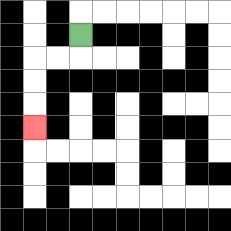{'start': '[3, 1]', 'end': '[1, 5]', 'path_directions': 'D,L,L,D,D,D', 'path_coordinates': '[[3, 1], [3, 2], [2, 2], [1, 2], [1, 3], [1, 4], [1, 5]]'}